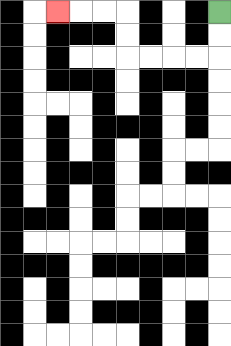{'start': '[9, 0]', 'end': '[2, 0]', 'path_directions': 'D,D,L,L,L,L,U,U,L,L,L', 'path_coordinates': '[[9, 0], [9, 1], [9, 2], [8, 2], [7, 2], [6, 2], [5, 2], [5, 1], [5, 0], [4, 0], [3, 0], [2, 0]]'}